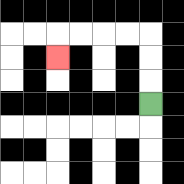{'start': '[6, 4]', 'end': '[2, 2]', 'path_directions': 'U,U,U,L,L,L,L,D', 'path_coordinates': '[[6, 4], [6, 3], [6, 2], [6, 1], [5, 1], [4, 1], [3, 1], [2, 1], [2, 2]]'}